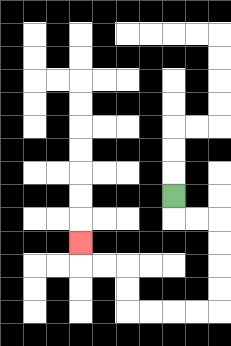{'start': '[7, 8]', 'end': '[3, 10]', 'path_directions': 'D,R,R,D,D,D,D,L,L,L,L,U,U,L,L,U', 'path_coordinates': '[[7, 8], [7, 9], [8, 9], [9, 9], [9, 10], [9, 11], [9, 12], [9, 13], [8, 13], [7, 13], [6, 13], [5, 13], [5, 12], [5, 11], [4, 11], [3, 11], [3, 10]]'}